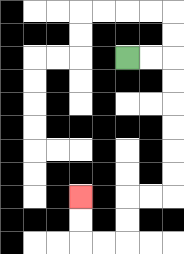{'start': '[5, 2]', 'end': '[3, 8]', 'path_directions': 'R,R,D,D,D,D,D,D,L,L,D,D,L,L,U,U', 'path_coordinates': '[[5, 2], [6, 2], [7, 2], [7, 3], [7, 4], [7, 5], [7, 6], [7, 7], [7, 8], [6, 8], [5, 8], [5, 9], [5, 10], [4, 10], [3, 10], [3, 9], [3, 8]]'}